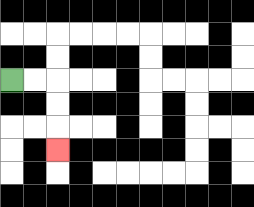{'start': '[0, 3]', 'end': '[2, 6]', 'path_directions': 'R,R,D,D,D', 'path_coordinates': '[[0, 3], [1, 3], [2, 3], [2, 4], [2, 5], [2, 6]]'}